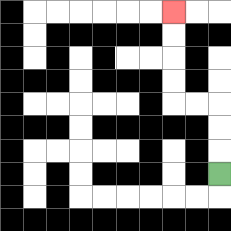{'start': '[9, 7]', 'end': '[7, 0]', 'path_directions': 'U,U,U,L,L,U,U,U,U', 'path_coordinates': '[[9, 7], [9, 6], [9, 5], [9, 4], [8, 4], [7, 4], [7, 3], [7, 2], [7, 1], [7, 0]]'}